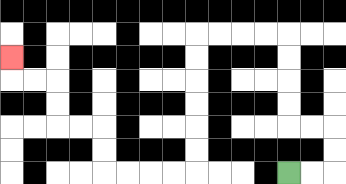{'start': '[12, 7]', 'end': '[0, 2]', 'path_directions': 'R,R,U,U,L,L,U,U,U,U,L,L,L,L,D,D,D,D,D,D,L,L,L,L,U,U,L,L,U,U,L,L,U', 'path_coordinates': '[[12, 7], [13, 7], [14, 7], [14, 6], [14, 5], [13, 5], [12, 5], [12, 4], [12, 3], [12, 2], [12, 1], [11, 1], [10, 1], [9, 1], [8, 1], [8, 2], [8, 3], [8, 4], [8, 5], [8, 6], [8, 7], [7, 7], [6, 7], [5, 7], [4, 7], [4, 6], [4, 5], [3, 5], [2, 5], [2, 4], [2, 3], [1, 3], [0, 3], [0, 2]]'}